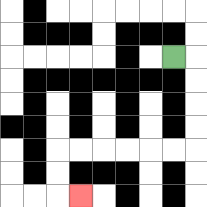{'start': '[7, 2]', 'end': '[3, 8]', 'path_directions': 'R,D,D,D,D,L,L,L,L,L,L,D,D,R', 'path_coordinates': '[[7, 2], [8, 2], [8, 3], [8, 4], [8, 5], [8, 6], [7, 6], [6, 6], [5, 6], [4, 6], [3, 6], [2, 6], [2, 7], [2, 8], [3, 8]]'}